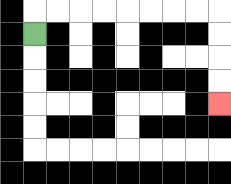{'start': '[1, 1]', 'end': '[9, 4]', 'path_directions': 'U,R,R,R,R,R,R,R,R,D,D,D,D', 'path_coordinates': '[[1, 1], [1, 0], [2, 0], [3, 0], [4, 0], [5, 0], [6, 0], [7, 0], [8, 0], [9, 0], [9, 1], [9, 2], [9, 3], [9, 4]]'}